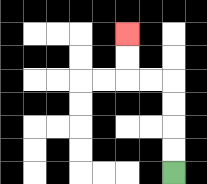{'start': '[7, 7]', 'end': '[5, 1]', 'path_directions': 'U,U,U,U,L,L,U,U', 'path_coordinates': '[[7, 7], [7, 6], [7, 5], [7, 4], [7, 3], [6, 3], [5, 3], [5, 2], [5, 1]]'}